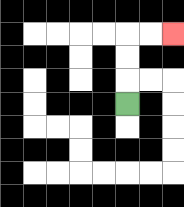{'start': '[5, 4]', 'end': '[7, 1]', 'path_directions': 'U,U,U,R,R', 'path_coordinates': '[[5, 4], [5, 3], [5, 2], [5, 1], [6, 1], [7, 1]]'}